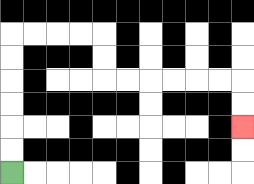{'start': '[0, 7]', 'end': '[10, 5]', 'path_directions': 'U,U,U,U,U,U,R,R,R,R,D,D,R,R,R,R,R,R,D,D', 'path_coordinates': '[[0, 7], [0, 6], [0, 5], [0, 4], [0, 3], [0, 2], [0, 1], [1, 1], [2, 1], [3, 1], [4, 1], [4, 2], [4, 3], [5, 3], [6, 3], [7, 3], [8, 3], [9, 3], [10, 3], [10, 4], [10, 5]]'}